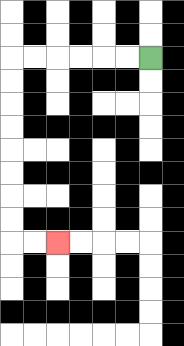{'start': '[6, 2]', 'end': '[2, 10]', 'path_directions': 'L,L,L,L,L,L,D,D,D,D,D,D,D,D,R,R', 'path_coordinates': '[[6, 2], [5, 2], [4, 2], [3, 2], [2, 2], [1, 2], [0, 2], [0, 3], [0, 4], [0, 5], [0, 6], [0, 7], [0, 8], [0, 9], [0, 10], [1, 10], [2, 10]]'}